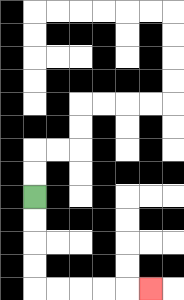{'start': '[1, 8]', 'end': '[6, 12]', 'path_directions': 'D,D,D,D,R,R,R,R,R', 'path_coordinates': '[[1, 8], [1, 9], [1, 10], [1, 11], [1, 12], [2, 12], [3, 12], [4, 12], [5, 12], [6, 12]]'}